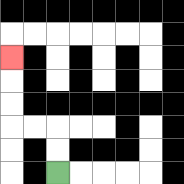{'start': '[2, 7]', 'end': '[0, 2]', 'path_directions': 'U,U,L,L,U,U,U', 'path_coordinates': '[[2, 7], [2, 6], [2, 5], [1, 5], [0, 5], [0, 4], [0, 3], [0, 2]]'}